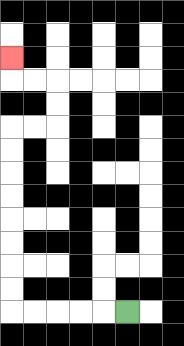{'start': '[5, 13]', 'end': '[0, 2]', 'path_directions': 'L,L,L,L,L,U,U,U,U,U,U,U,U,R,R,U,U,L,L,U', 'path_coordinates': '[[5, 13], [4, 13], [3, 13], [2, 13], [1, 13], [0, 13], [0, 12], [0, 11], [0, 10], [0, 9], [0, 8], [0, 7], [0, 6], [0, 5], [1, 5], [2, 5], [2, 4], [2, 3], [1, 3], [0, 3], [0, 2]]'}